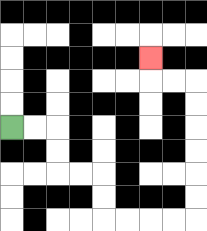{'start': '[0, 5]', 'end': '[6, 2]', 'path_directions': 'R,R,D,D,R,R,D,D,R,R,R,R,U,U,U,U,U,U,L,L,U', 'path_coordinates': '[[0, 5], [1, 5], [2, 5], [2, 6], [2, 7], [3, 7], [4, 7], [4, 8], [4, 9], [5, 9], [6, 9], [7, 9], [8, 9], [8, 8], [8, 7], [8, 6], [8, 5], [8, 4], [8, 3], [7, 3], [6, 3], [6, 2]]'}